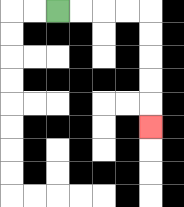{'start': '[2, 0]', 'end': '[6, 5]', 'path_directions': 'R,R,R,R,D,D,D,D,D', 'path_coordinates': '[[2, 0], [3, 0], [4, 0], [5, 0], [6, 0], [6, 1], [6, 2], [6, 3], [6, 4], [6, 5]]'}